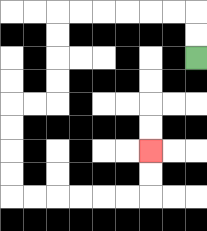{'start': '[8, 2]', 'end': '[6, 6]', 'path_directions': 'U,U,L,L,L,L,L,L,D,D,D,D,L,L,D,D,D,D,R,R,R,R,R,R,U,U', 'path_coordinates': '[[8, 2], [8, 1], [8, 0], [7, 0], [6, 0], [5, 0], [4, 0], [3, 0], [2, 0], [2, 1], [2, 2], [2, 3], [2, 4], [1, 4], [0, 4], [0, 5], [0, 6], [0, 7], [0, 8], [1, 8], [2, 8], [3, 8], [4, 8], [5, 8], [6, 8], [6, 7], [6, 6]]'}